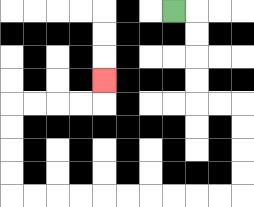{'start': '[7, 0]', 'end': '[4, 3]', 'path_directions': 'R,D,D,D,D,R,R,D,D,D,D,L,L,L,L,L,L,L,L,L,L,U,U,U,U,R,R,R,R,U', 'path_coordinates': '[[7, 0], [8, 0], [8, 1], [8, 2], [8, 3], [8, 4], [9, 4], [10, 4], [10, 5], [10, 6], [10, 7], [10, 8], [9, 8], [8, 8], [7, 8], [6, 8], [5, 8], [4, 8], [3, 8], [2, 8], [1, 8], [0, 8], [0, 7], [0, 6], [0, 5], [0, 4], [1, 4], [2, 4], [3, 4], [4, 4], [4, 3]]'}